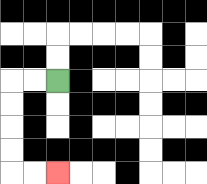{'start': '[2, 3]', 'end': '[2, 7]', 'path_directions': 'L,L,D,D,D,D,R,R', 'path_coordinates': '[[2, 3], [1, 3], [0, 3], [0, 4], [0, 5], [0, 6], [0, 7], [1, 7], [2, 7]]'}